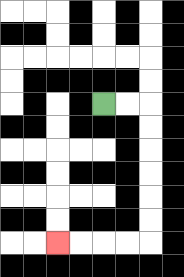{'start': '[4, 4]', 'end': '[2, 10]', 'path_directions': 'R,R,D,D,D,D,D,D,L,L,L,L', 'path_coordinates': '[[4, 4], [5, 4], [6, 4], [6, 5], [6, 6], [6, 7], [6, 8], [6, 9], [6, 10], [5, 10], [4, 10], [3, 10], [2, 10]]'}